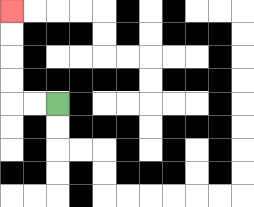{'start': '[2, 4]', 'end': '[0, 0]', 'path_directions': 'L,L,U,U,U,U', 'path_coordinates': '[[2, 4], [1, 4], [0, 4], [0, 3], [0, 2], [0, 1], [0, 0]]'}